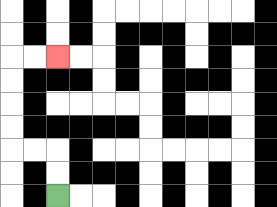{'start': '[2, 8]', 'end': '[2, 2]', 'path_directions': 'U,U,L,L,U,U,U,U,R,R', 'path_coordinates': '[[2, 8], [2, 7], [2, 6], [1, 6], [0, 6], [0, 5], [0, 4], [0, 3], [0, 2], [1, 2], [2, 2]]'}